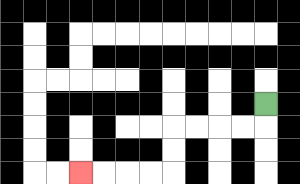{'start': '[11, 4]', 'end': '[3, 7]', 'path_directions': 'D,L,L,L,L,D,D,L,L,L,L', 'path_coordinates': '[[11, 4], [11, 5], [10, 5], [9, 5], [8, 5], [7, 5], [7, 6], [7, 7], [6, 7], [5, 7], [4, 7], [3, 7]]'}